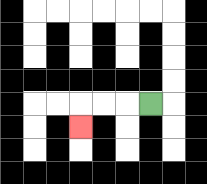{'start': '[6, 4]', 'end': '[3, 5]', 'path_directions': 'L,L,L,D', 'path_coordinates': '[[6, 4], [5, 4], [4, 4], [3, 4], [3, 5]]'}